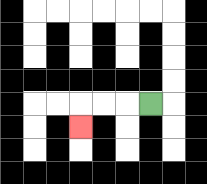{'start': '[6, 4]', 'end': '[3, 5]', 'path_directions': 'L,L,L,D', 'path_coordinates': '[[6, 4], [5, 4], [4, 4], [3, 4], [3, 5]]'}